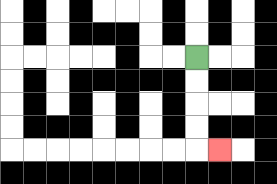{'start': '[8, 2]', 'end': '[9, 6]', 'path_directions': 'D,D,D,D,R', 'path_coordinates': '[[8, 2], [8, 3], [8, 4], [8, 5], [8, 6], [9, 6]]'}